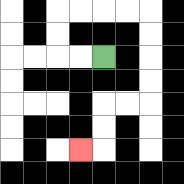{'start': '[4, 2]', 'end': '[3, 6]', 'path_directions': 'L,L,U,U,R,R,R,R,D,D,D,D,L,L,D,D,L', 'path_coordinates': '[[4, 2], [3, 2], [2, 2], [2, 1], [2, 0], [3, 0], [4, 0], [5, 0], [6, 0], [6, 1], [6, 2], [6, 3], [6, 4], [5, 4], [4, 4], [4, 5], [4, 6], [3, 6]]'}